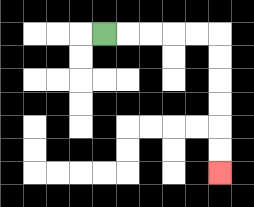{'start': '[4, 1]', 'end': '[9, 7]', 'path_directions': 'R,R,R,R,R,D,D,D,D,D,D', 'path_coordinates': '[[4, 1], [5, 1], [6, 1], [7, 1], [8, 1], [9, 1], [9, 2], [9, 3], [9, 4], [9, 5], [9, 6], [9, 7]]'}